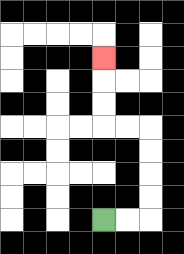{'start': '[4, 9]', 'end': '[4, 2]', 'path_directions': 'R,R,U,U,U,U,L,L,U,U,U', 'path_coordinates': '[[4, 9], [5, 9], [6, 9], [6, 8], [6, 7], [6, 6], [6, 5], [5, 5], [4, 5], [4, 4], [4, 3], [4, 2]]'}